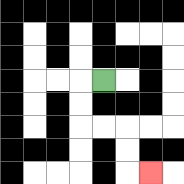{'start': '[4, 3]', 'end': '[6, 7]', 'path_directions': 'L,D,D,R,R,D,D,R', 'path_coordinates': '[[4, 3], [3, 3], [3, 4], [3, 5], [4, 5], [5, 5], [5, 6], [5, 7], [6, 7]]'}